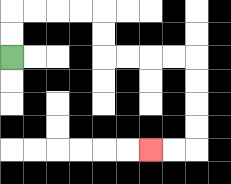{'start': '[0, 2]', 'end': '[6, 6]', 'path_directions': 'U,U,R,R,R,R,D,D,R,R,R,R,D,D,D,D,L,L', 'path_coordinates': '[[0, 2], [0, 1], [0, 0], [1, 0], [2, 0], [3, 0], [4, 0], [4, 1], [4, 2], [5, 2], [6, 2], [7, 2], [8, 2], [8, 3], [8, 4], [8, 5], [8, 6], [7, 6], [6, 6]]'}